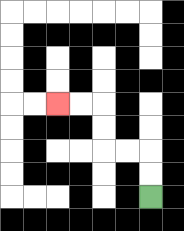{'start': '[6, 8]', 'end': '[2, 4]', 'path_directions': 'U,U,L,L,U,U,L,L', 'path_coordinates': '[[6, 8], [6, 7], [6, 6], [5, 6], [4, 6], [4, 5], [4, 4], [3, 4], [2, 4]]'}